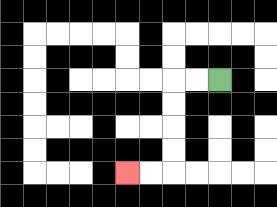{'start': '[9, 3]', 'end': '[5, 7]', 'path_directions': 'L,L,D,D,D,D,L,L', 'path_coordinates': '[[9, 3], [8, 3], [7, 3], [7, 4], [7, 5], [7, 6], [7, 7], [6, 7], [5, 7]]'}